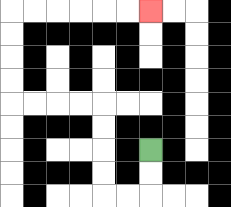{'start': '[6, 6]', 'end': '[6, 0]', 'path_directions': 'D,D,L,L,U,U,U,U,L,L,L,L,U,U,U,U,R,R,R,R,R,R', 'path_coordinates': '[[6, 6], [6, 7], [6, 8], [5, 8], [4, 8], [4, 7], [4, 6], [4, 5], [4, 4], [3, 4], [2, 4], [1, 4], [0, 4], [0, 3], [0, 2], [0, 1], [0, 0], [1, 0], [2, 0], [3, 0], [4, 0], [5, 0], [6, 0]]'}